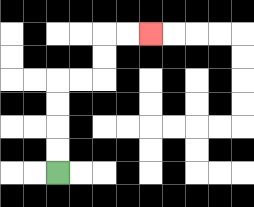{'start': '[2, 7]', 'end': '[6, 1]', 'path_directions': 'U,U,U,U,R,R,U,U,R,R', 'path_coordinates': '[[2, 7], [2, 6], [2, 5], [2, 4], [2, 3], [3, 3], [4, 3], [4, 2], [4, 1], [5, 1], [6, 1]]'}